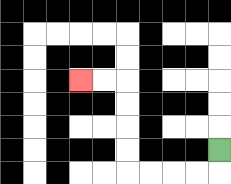{'start': '[9, 6]', 'end': '[3, 3]', 'path_directions': 'D,L,L,L,L,U,U,U,U,L,L', 'path_coordinates': '[[9, 6], [9, 7], [8, 7], [7, 7], [6, 7], [5, 7], [5, 6], [5, 5], [5, 4], [5, 3], [4, 3], [3, 3]]'}